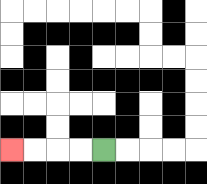{'start': '[4, 6]', 'end': '[0, 6]', 'path_directions': 'L,L,L,L', 'path_coordinates': '[[4, 6], [3, 6], [2, 6], [1, 6], [0, 6]]'}